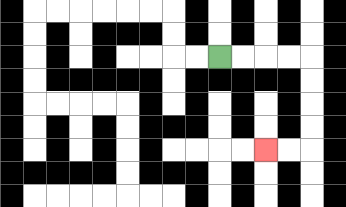{'start': '[9, 2]', 'end': '[11, 6]', 'path_directions': 'R,R,R,R,D,D,D,D,L,L', 'path_coordinates': '[[9, 2], [10, 2], [11, 2], [12, 2], [13, 2], [13, 3], [13, 4], [13, 5], [13, 6], [12, 6], [11, 6]]'}